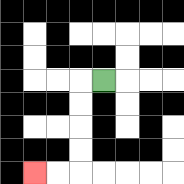{'start': '[4, 3]', 'end': '[1, 7]', 'path_directions': 'L,D,D,D,D,L,L', 'path_coordinates': '[[4, 3], [3, 3], [3, 4], [3, 5], [3, 6], [3, 7], [2, 7], [1, 7]]'}